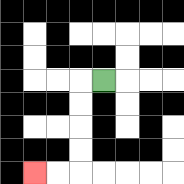{'start': '[4, 3]', 'end': '[1, 7]', 'path_directions': 'L,D,D,D,D,L,L', 'path_coordinates': '[[4, 3], [3, 3], [3, 4], [3, 5], [3, 6], [3, 7], [2, 7], [1, 7]]'}